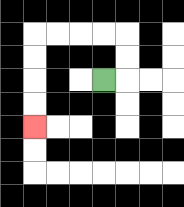{'start': '[4, 3]', 'end': '[1, 5]', 'path_directions': 'R,U,U,L,L,L,L,D,D,D,D', 'path_coordinates': '[[4, 3], [5, 3], [5, 2], [5, 1], [4, 1], [3, 1], [2, 1], [1, 1], [1, 2], [1, 3], [1, 4], [1, 5]]'}